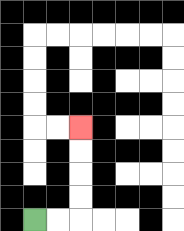{'start': '[1, 9]', 'end': '[3, 5]', 'path_directions': 'R,R,U,U,U,U', 'path_coordinates': '[[1, 9], [2, 9], [3, 9], [3, 8], [3, 7], [3, 6], [3, 5]]'}